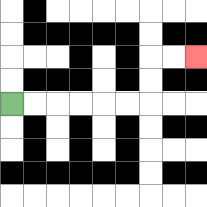{'start': '[0, 4]', 'end': '[8, 2]', 'path_directions': 'R,R,R,R,R,R,U,U,R,R', 'path_coordinates': '[[0, 4], [1, 4], [2, 4], [3, 4], [4, 4], [5, 4], [6, 4], [6, 3], [6, 2], [7, 2], [8, 2]]'}